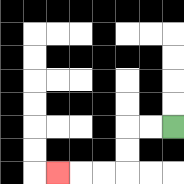{'start': '[7, 5]', 'end': '[2, 7]', 'path_directions': 'L,L,D,D,L,L,L', 'path_coordinates': '[[7, 5], [6, 5], [5, 5], [5, 6], [5, 7], [4, 7], [3, 7], [2, 7]]'}